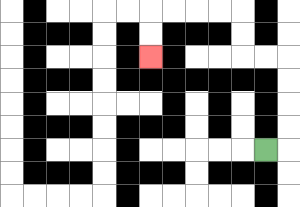{'start': '[11, 6]', 'end': '[6, 2]', 'path_directions': 'R,U,U,U,U,L,L,U,U,L,L,L,L,D,D', 'path_coordinates': '[[11, 6], [12, 6], [12, 5], [12, 4], [12, 3], [12, 2], [11, 2], [10, 2], [10, 1], [10, 0], [9, 0], [8, 0], [7, 0], [6, 0], [6, 1], [6, 2]]'}